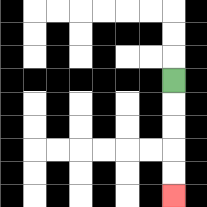{'start': '[7, 3]', 'end': '[7, 8]', 'path_directions': 'D,D,D,D,D', 'path_coordinates': '[[7, 3], [7, 4], [7, 5], [7, 6], [7, 7], [7, 8]]'}